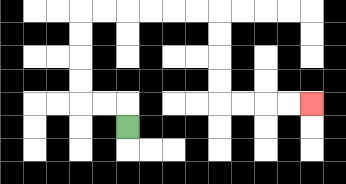{'start': '[5, 5]', 'end': '[13, 4]', 'path_directions': 'U,L,L,U,U,U,U,R,R,R,R,R,R,D,D,D,D,R,R,R,R', 'path_coordinates': '[[5, 5], [5, 4], [4, 4], [3, 4], [3, 3], [3, 2], [3, 1], [3, 0], [4, 0], [5, 0], [6, 0], [7, 0], [8, 0], [9, 0], [9, 1], [9, 2], [9, 3], [9, 4], [10, 4], [11, 4], [12, 4], [13, 4]]'}